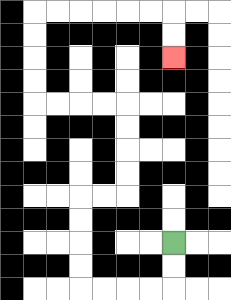{'start': '[7, 10]', 'end': '[7, 2]', 'path_directions': 'D,D,L,L,L,L,U,U,U,U,R,R,U,U,U,U,L,L,L,L,U,U,U,U,R,R,R,R,R,R,D,D', 'path_coordinates': '[[7, 10], [7, 11], [7, 12], [6, 12], [5, 12], [4, 12], [3, 12], [3, 11], [3, 10], [3, 9], [3, 8], [4, 8], [5, 8], [5, 7], [5, 6], [5, 5], [5, 4], [4, 4], [3, 4], [2, 4], [1, 4], [1, 3], [1, 2], [1, 1], [1, 0], [2, 0], [3, 0], [4, 0], [5, 0], [6, 0], [7, 0], [7, 1], [7, 2]]'}